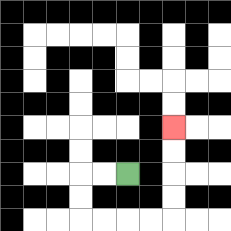{'start': '[5, 7]', 'end': '[7, 5]', 'path_directions': 'L,L,D,D,R,R,R,R,U,U,U,U', 'path_coordinates': '[[5, 7], [4, 7], [3, 7], [3, 8], [3, 9], [4, 9], [5, 9], [6, 9], [7, 9], [7, 8], [7, 7], [7, 6], [7, 5]]'}